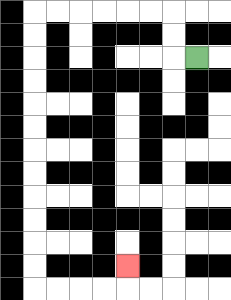{'start': '[8, 2]', 'end': '[5, 11]', 'path_directions': 'L,U,U,L,L,L,L,L,L,D,D,D,D,D,D,D,D,D,D,D,D,R,R,R,R,U', 'path_coordinates': '[[8, 2], [7, 2], [7, 1], [7, 0], [6, 0], [5, 0], [4, 0], [3, 0], [2, 0], [1, 0], [1, 1], [1, 2], [1, 3], [1, 4], [1, 5], [1, 6], [1, 7], [1, 8], [1, 9], [1, 10], [1, 11], [1, 12], [2, 12], [3, 12], [4, 12], [5, 12], [5, 11]]'}